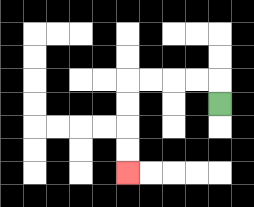{'start': '[9, 4]', 'end': '[5, 7]', 'path_directions': 'U,L,L,L,L,D,D,D,D', 'path_coordinates': '[[9, 4], [9, 3], [8, 3], [7, 3], [6, 3], [5, 3], [5, 4], [5, 5], [5, 6], [5, 7]]'}